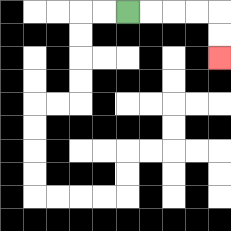{'start': '[5, 0]', 'end': '[9, 2]', 'path_directions': 'R,R,R,R,D,D', 'path_coordinates': '[[5, 0], [6, 0], [7, 0], [8, 0], [9, 0], [9, 1], [9, 2]]'}